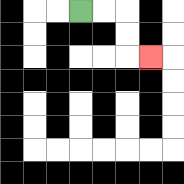{'start': '[3, 0]', 'end': '[6, 2]', 'path_directions': 'R,R,D,D,R', 'path_coordinates': '[[3, 0], [4, 0], [5, 0], [5, 1], [5, 2], [6, 2]]'}